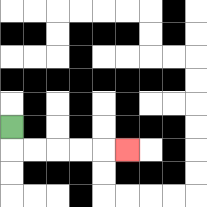{'start': '[0, 5]', 'end': '[5, 6]', 'path_directions': 'D,R,R,R,R,R', 'path_coordinates': '[[0, 5], [0, 6], [1, 6], [2, 6], [3, 6], [4, 6], [5, 6]]'}